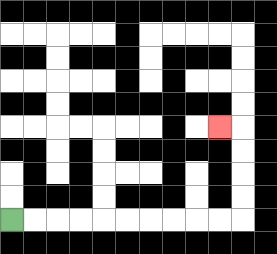{'start': '[0, 9]', 'end': '[9, 5]', 'path_directions': 'R,R,R,R,R,R,R,R,R,R,U,U,U,U,L', 'path_coordinates': '[[0, 9], [1, 9], [2, 9], [3, 9], [4, 9], [5, 9], [6, 9], [7, 9], [8, 9], [9, 9], [10, 9], [10, 8], [10, 7], [10, 6], [10, 5], [9, 5]]'}